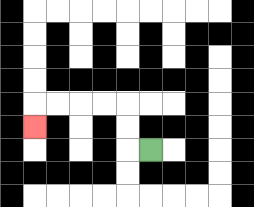{'start': '[6, 6]', 'end': '[1, 5]', 'path_directions': 'L,U,U,L,L,L,L,D', 'path_coordinates': '[[6, 6], [5, 6], [5, 5], [5, 4], [4, 4], [3, 4], [2, 4], [1, 4], [1, 5]]'}